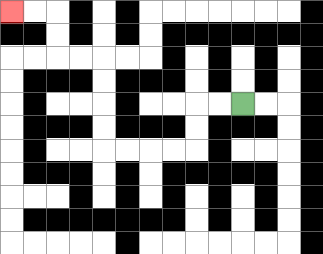{'start': '[10, 4]', 'end': '[0, 0]', 'path_directions': 'L,L,D,D,L,L,L,L,U,U,U,U,L,L,U,U,L,L', 'path_coordinates': '[[10, 4], [9, 4], [8, 4], [8, 5], [8, 6], [7, 6], [6, 6], [5, 6], [4, 6], [4, 5], [4, 4], [4, 3], [4, 2], [3, 2], [2, 2], [2, 1], [2, 0], [1, 0], [0, 0]]'}